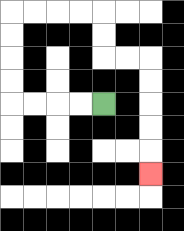{'start': '[4, 4]', 'end': '[6, 7]', 'path_directions': 'L,L,L,L,U,U,U,U,R,R,R,R,D,D,R,R,D,D,D,D,D', 'path_coordinates': '[[4, 4], [3, 4], [2, 4], [1, 4], [0, 4], [0, 3], [0, 2], [0, 1], [0, 0], [1, 0], [2, 0], [3, 0], [4, 0], [4, 1], [4, 2], [5, 2], [6, 2], [6, 3], [6, 4], [6, 5], [6, 6], [6, 7]]'}